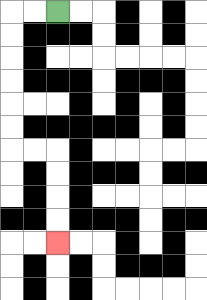{'start': '[2, 0]', 'end': '[2, 10]', 'path_directions': 'L,L,D,D,D,D,D,D,R,R,D,D,D,D', 'path_coordinates': '[[2, 0], [1, 0], [0, 0], [0, 1], [0, 2], [0, 3], [0, 4], [0, 5], [0, 6], [1, 6], [2, 6], [2, 7], [2, 8], [2, 9], [2, 10]]'}